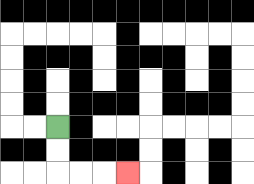{'start': '[2, 5]', 'end': '[5, 7]', 'path_directions': 'D,D,R,R,R', 'path_coordinates': '[[2, 5], [2, 6], [2, 7], [3, 7], [4, 7], [5, 7]]'}